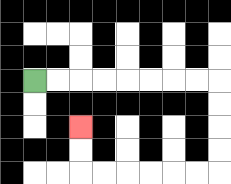{'start': '[1, 3]', 'end': '[3, 5]', 'path_directions': 'R,R,R,R,R,R,R,R,D,D,D,D,L,L,L,L,L,L,U,U', 'path_coordinates': '[[1, 3], [2, 3], [3, 3], [4, 3], [5, 3], [6, 3], [7, 3], [8, 3], [9, 3], [9, 4], [9, 5], [9, 6], [9, 7], [8, 7], [7, 7], [6, 7], [5, 7], [4, 7], [3, 7], [3, 6], [3, 5]]'}